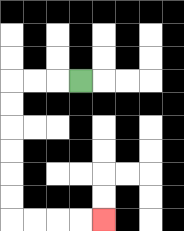{'start': '[3, 3]', 'end': '[4, 9]', 'path_directions': 'L,L,L,D,D,D,D,D,D,R,R,R,R', 'path_coordinates': '[[3, 3], [2, 3], [1, 3], [0, 3], [0, 4], [0, 5], [0, 6], [0, 7], [0, 8], [0, 9], [1, 9], [2, 9], [3, 9], [4, 9]]'}